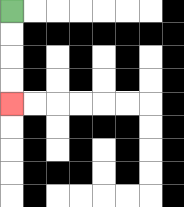{'start': '[0, 0]', 'end': '[0, 4]', 'path_directions': 'D,D,D,D', 'path_coordinates': '[[0, 0], [0, 1], [0, 2], [0, 3], [0, 4]]'}